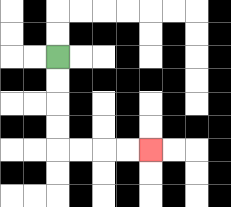{'start': '[2, 2]', 'end': '[6, 6]', 'path_directions': 'D,D,D,D,R,R,R,R', 'path_coordinates': '[[2, 2], [2, 3], [2, 4], [2, 5], [2, 6], [3, 6], [4, 6], [5, 6], [6, 6]]'}